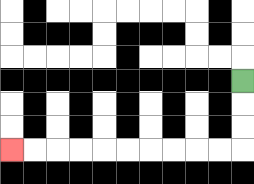{'start': '[10, 3]', 'end': '[0, 6]', 'path_directions': 'D,D,D,L,L,L,L,L,L,L,L,L,L', 'path_coordinates': '[[10, 3], [10, 4], [10, 5], [10, 6], [9, 6], [8, 6], [7, 6], [6, 6], [5, 6], [4, 6], [3, 6], [2, 6], [1, 6], [0, 6]]'}